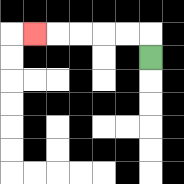{'start': '[6, 2]', 'end': '[1, 1]', 'path_directions': 'U,L,L,L,L,L', 'path_coordinates': '[[6, 2], [6, 1], [5, 1], [4, 1], [3, 1], [2, 1], [1, 1]]'}